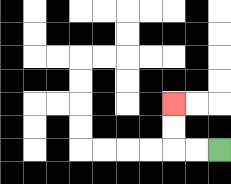{'start': '[9, 6]', 'end': '[7, 4]', 'path_directions': 'L,L,U,U', 'path_coordinates': '[[9, 6], [8, 6], [7, 6], [7, 5], [7, 4]]'}